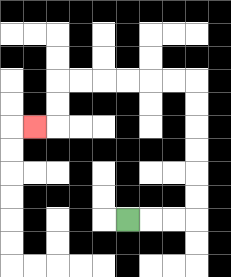{'start': '[5, 9]', 'end': '[1, 5]', 'path_directions': 'R,R,R,U,U,U,U,U,U,L,L,L,L,L,L,D,D,L', 'path_coordinates': '[[5, 9], [6, 9], [7, 9], [8, 9], [8, 8], [8, 7], [8, 6], [8, 5], [8, 4], [8, 3], [7, 3], [6, 3], [5, 3], [4, 3], [3, 3], [2, 3], [2, 4], [2, 5], [1, 5]]'}